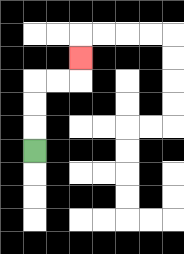{'start': '[1, 6]', 'end': '[3, 2]', 'path_directions': 'U,U,U,R,R,U', 'path_coordinates': '[[1, 6], [1, 5], [1, 4], [1, 3], [2, 3], [3, 3], [3, 2]]'}